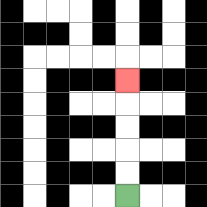{'start': '[5, 8]', 'end': '[5, 3]', 'path_directions': 'U,U,U,U,U', 'path_coordinates': '[[5, 8], [5, 7], [5, 6], [5, 5], [5, 4], [5, 3]]'}